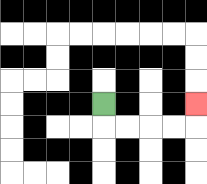{'start': '[4, 4]', 'end': '[8, 4]', 'path_directions': 'D,R,R,R,R,U', 'path_coordinates': '[[4, 4], [4, 5], [5, 5], [6, 5], [7, 5], [8, 5], [8, 4]]'}